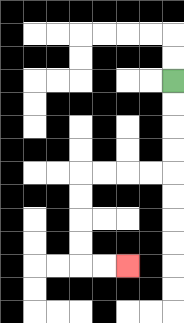{'start': '[7, 3]', 'end': '[5, 11]', 'path_directions': 'D,D,D,D,L,L,L,L,D,D,D,D,R,R', 'path_coordinates': '[[7, 3], [7, 4], [7, 5], [7, 6], [7, 7], [6, 7], [5, 7], [4, 7], [3, 7], [3, 8], [3, 9], [3, 10], [3, 11], [4, 11], [5, 11]]'}